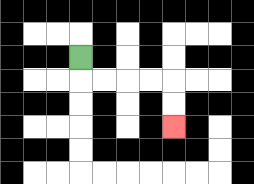{'start': '[3, 2]', 'end': '[7, 5]', 'path_directions': 'D,R,R,R,R,D,D', 'path_coordinates': '[[3, 2], [3, 3], [4, 3], [5, 3], [6, 3], [7, 3], [7, 4], [7, 5]]'}